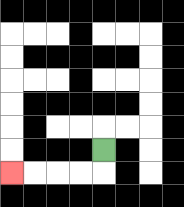{'start': '[4, 6]', 'end': '[0, 7]', 'path_directions': 'D,L,L,L,L', 'path_coordinates': '[[4, 6], [4, 7], [3, 7], [2, 7], [1, 7], [0, 7]]'}